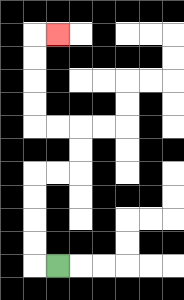{'start': '[2, 11]', 'end': '[2, 1]', 'path_directions': 'L,U,U,U,U,R,R,U,U,L,L,U,U,U,U,R', 'path_coordinates': '[[2, 11], [1, 11], [1, 10], [1, 9], [1, 8], [1, 7], [2, 7], [3, 7], [3, 6], [3, 5], [2, 5], [1, 5], [1, 4], [1, 3], [1, 2], [1, 1], [2, 1]]'}